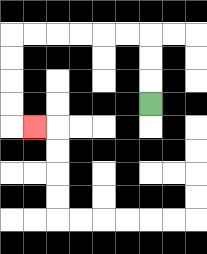{'start': '[6, 4]', 'end': '[1, 5]', 'path_directions': 'U,U,U,L,L,L,L,L,L,D,D,D,D,R', 'path_coordinates': '[[6, 4], [6, 3], [6, 2], [6, 1], [5, 1], [4, 1], [3, 1], [2, 1], [1, 1], [0, 1], [0, 2], [0, 3], [0, 4], [0, 5], [1, 5]]'}